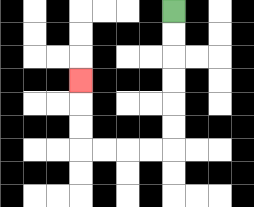{'start': '[7, 0]', 'end': '[3, 3]', 'path_directions': 'D,D,D,D,D,D,L,L,L,L,U,U,U', 'path_coordinates': '[[7, 0], [7, 1], [7, 2], [7, 3], [7, 4], [7, 5], [7, 6], [6, 6], [5, 6], [4, 6], [3, 6], [3, 5], [3, 4], [3, 3]]'}